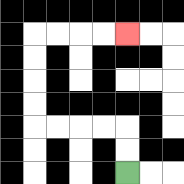{'start': '[5, 7]', 'end': '[5, 1]', 'path_directions': 'U,U,L,L,L,L,U,U,U,U,R,R,R,R', 'path_coordinates': '[[5, 7], [5, 6], [5, 5], [4, 5], [3, 5], [2, 5], [1, 5], [1, 4], [1, 3], [1, 2], [1, 1], [2, 1], [3, 1], [4, 1], [5, 1]]'}